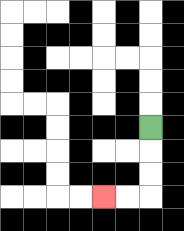{'start': '[6, 5]', 'end': '[4, 8]', 'path_directions': 'D,D,D,L,L', 'path_coordinates': '[[6, 5], [6, 6], [6, 7], [6, 8], [5, 8], [4, 8]]'}